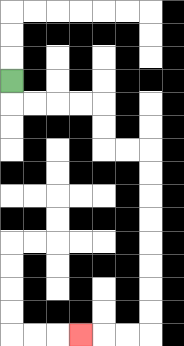{'start': '[0, 3]', 'end': '[3, 14]', 'path_directions': 'D,R,R,R,R,D,D,R,R,D,D,D,D,D,D,D,D,L,L,L', 'path_coordinates': '[[0, 3], [0, 4], [1, 4], [2, 4], [3, 4], [4, 4], [4, 5], [4, 6], [5, 6], [6, 6], [6, 7], [6, 8], [6, 9], [6, 10], [6, 11], [6, 12], [6, 13], [6, 14], [5, 14], [4, 14], [3, 14]]'}